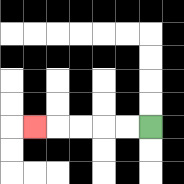{'start': '[6, 5]', 'end': '[1, 5]', 'path_directions': 'L,L,L,L,L', 'path_coordinates': '[[6, 5], [5, 5], [4, 5], [3, 5], [2, 5], [1, 5]]'}